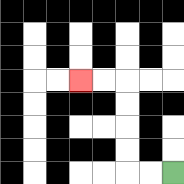{'start': '[7, 7]', 'end': '[3, 3]', 'path_directions': 'L,L,U,U,U,U,L,L', 'path_coordinates': '[[7, 7], [6, 7], [5, 7], [5, 6], [5, 5], [5, 4], [5, 3], [4, 3], [3, 3]]'}